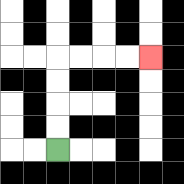{'start': '[2, 6]', 'end': '[6, 2]', 'path_directions': 'U,U,U,U,R,R,R,R', 'path_coordinates': '[[2, 6], [2, 5], [2, 4], [2, 3], [2, 2], [3, 2], [4, 2], [5, 2], [6, 2]]'}